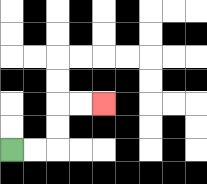{'start': '[0, 6]', 'end': '[4, 4]', 'path_directions': 'R,R,U,U,R,R', 'path_coordinates': '[[0, 6], [1, 6], [2, 6], [2, 5], [2, 4], [3, 4], [4, 4]]'}